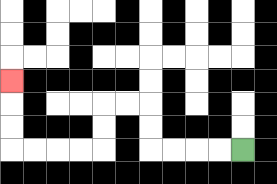{'start': '[10, 6]', 'end': '[0, 3]', 'path_directions': 'L,L,L,L,U,U,L,L,D,D,L,L,L,L,U,U,U', 'path_coordinates': '[[10, 6], [9, 6], [8, 6], [7, 6], [6, 6], [6, 5], [6, 4], [5, 4], [4, 4], [4, 5], [4, 6], [3, 6], [2, 6], [1, 6], [0, 6], [0, 5], [0, 4], [0, 3]]'}